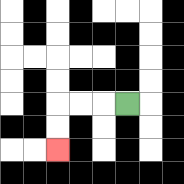{'start': '[5, 4]', 'end': '[2, 6]', 'path_directions': 'L,L,L,D,D', 'path_coordinates': '[[5, 4], [4, 4], [3, 4], [2, 4], [2, 5], [2, 6]]'}